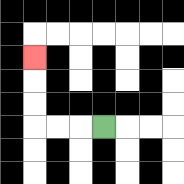{'start': '[4, 5]', 'end': '[1, 2]', 'path_directions': 'L,L,L,U,U,U', 'path_coordinates': '[[4, 5], [3, 5], [2, 5], [1, 5], [1, 4], [1, 3], [1, 2]]'}